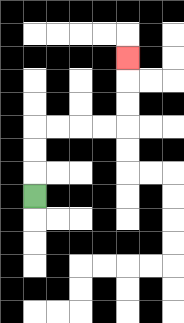{'start': '[1, 8]', 'end': '[5, 2]', 'path_directions': 'U,U,U,R,R,R,R,U,U,U', 'path_coordinates': '[[1, 8], [1, 7], [1, 6], [1, 5], [2, 5], [3, 5], [4, 5], [5, 5], [5, 4], [5, 3], [5, 2]]'}